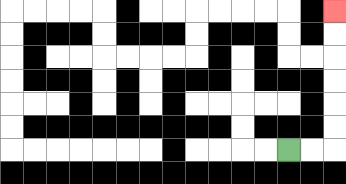{'start': '[12, 6]', 'end': '[14, 0]', 'path_directions': 'R,R,U,U,U,U,U,U', 'path_coordinates': '[[12, 6], [13, 6], [14, 6], [14, 5], [14, 4], [14, 3], [14, 2], [14, 1], [14, 0]]'}